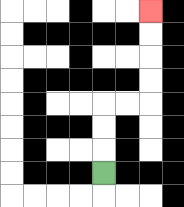{'start': '[4, 7]', 'end': '[6, 0]', 'path_directions': 'U,U,U,R,R,U,U,U,U', 'path_coordinates': '[[4, 7], [4, 6], [4, 5], [4, 4], [5, 4], [6, 4], [6, 3], [6, 2], [6, 1], [6, 0]]'}